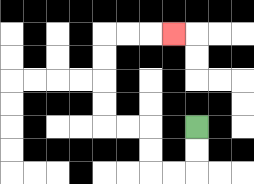{'start': '[8, 5]', 'end': '[7, 1]', 'path_directions': 'D,D,L,L,U,U,L,L,U,U,U,U,R,R,R', 'path_coordinates': '[[8, 5], [8, 6], [8, 7], [7, 7], [6, 7], [6, 6], [6, 5], [5, 5], [4, 5], [4, 4], [4, 3], [4, 2], [4, 1], [5, 1], [6, 1], [7, 1]]'}